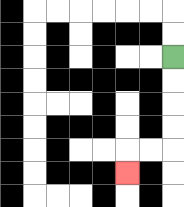{'start': '[7, 2]', 'end': '[5, 7]', 'path_directions': 'D,D,D,D,L,L,D', 'path_coordinates': '[[7, 2], [7, 3], [7, 4], [7, 5], [7, 6], [6, 6], [5, 6], [5, 7]]'}